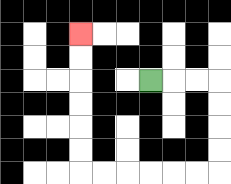{'start': '[6, 3]', 'end': '[3, 1]', 'path_directions': 'R,R,R,D,D,D,D,L,L,L,L,L,L,U,U,U,U,U,U', 'path_coordinates': '[[6, 3], [7, 3], [8, 3], [9, 3], [9, 4], [9, 5], [9, 6], [9, 7], [8, 7], [7, 7], [6, 7], [5, 7], [4, 7], [3, 7], [3, 6], [3, 5], [3, 4], [3, 3], [3, 2], [3, 1]]'}